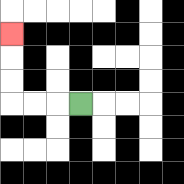{'start': '[3, 4]', 'end': '[0, 1]', 'path_directions': 'L,L,L,U,U,U', 'path_coordinates': '[[3, 4], [2, 4], [1, 4], [0, 4], [0, 3], [0, 2], [0, 1]]'}